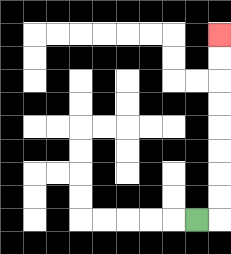{'start': '[8, 9]', 'end': '[9, 1]', 'path_directions': 'R,U,U,U,U,U,U,U,U', 'path_coordinates': '[[8, 9], [9, 9], [9, 8], [9, 7], [9, 6], [9, 5], [9, 4], [9, 3], [9, 2], [9, 1]]'}